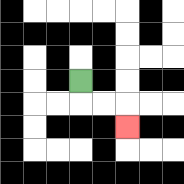{'start': '[3, 3]', 'end': '[5, 5]', 'path_directions': 'D,R,R,D', 'path_coordinates': '[[3, 3], [3, 4], [4, 4], [5, 4], [5, 5]]'}